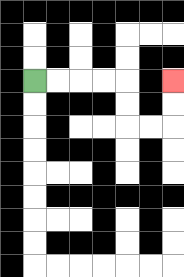{'start': '[1, 3]', 'end': '[7, 3]', 'path_directions': 'R,R,R,R,D,D,R,R,U,U', 'path_coordinates': '[[1, 3], [2, 3], [3, 3], [4, 3], [5, 3], [5, 4], [5, 5], [6, 5], [7, 5], [7, 4], [7, 3]]'}